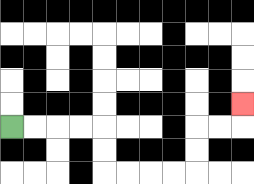{'start': '[0, 5]', 'end': '[10, 4]', 'path_directions': 'R,R,R,R,D,D,R,R,R,R,U,U,R,R,U', 'path_coordinates': '[[0, 5], [1, 5], [2, 5], [3, 5], [4, 5], [4, 6], [4, 7], [5, 7], [6, 7], [7, 7], [8, 7], [8, 6], [8, 5], [9, 5], [10, 5], [10, 4]]'}